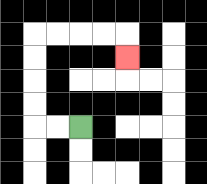{'start': '[3, 5]', 'end': '[5, 2]', 'path_directions': 'L,L,U,U,U,U,R,R,R,R,D', 'path_coordinates': '[[3, 5], [2, 5], [1, 5], [1, 4], [1, 3], [1, 2], [1, 1], [2, 1], [3, 1], [4, 1], [5, 1], [5, 2]]'}